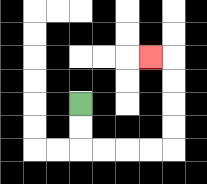{'start': '[3, 4]', 'end': '[6, 2]', 'path_directions': 'D,D,R,R,R,R,U,U,U,U,L', 'path_coordinates': '[[3, 4], [3, 5], [3, 6], [4, 6], [5, 6], [6, 6], [7, 6], [7, 5], [7, 4], [7, 3], [7, 2], [6, 2]]'}